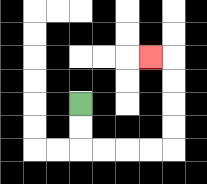{'start': '[3, 4]', 'end': '[6, 2]', 'path_directions': 'D,D,R,R,R,R,U,U,U,U,L', 'path_coordinates': '[[3, 4], [3, 5], [3, 6], [4, 6], [5, 6], [6, 6], [7, 6], [7, 5], [7, 4], [7, 3], [7, 2], [6, 2]]'}